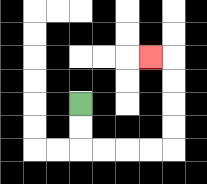{'start': '[3, 4]', 'end': '[6, 2]', 'path_directions': 'D,D,R,R,R,R,U,U,U,U,L', 'path_coordinates': '[[3, 4], [3, 5], [3, 6], [4, 6], [5, 6], [6, 6], [7, 6], [7, 5], [7, 4], [7, 3], [7, 2], [6, 2]]'}